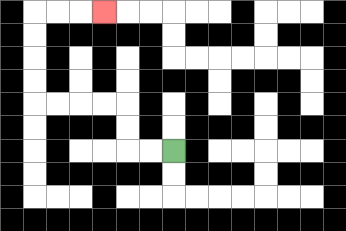{'start': '[7, 6]', 'end': '[4, 0]', 'path_directions': 'L,L,U,U,L,L,L,L,U,U,U,U,R,R,R', 'path_coordinates': '[[7, 6], [6, 6], [5, 6], [5, 5], [5, 4], [4, 4], [3, 4], [2, 4], [1, 4], [1, 3], [1, 2], [1, 1], [1, 0], [2, 0], [3, 0], [4, 0]]'}